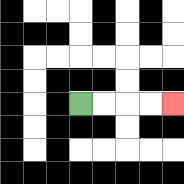{'start': '[3, 4]', 'end': '[7, 4]', 'path_directions': 'R,R,R,R', 'path_coordinates': '[[3, 4], [4, 4], [5, 4], [6, 4], [7, 4]]'}